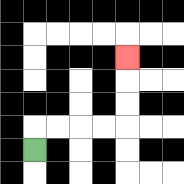{'start': '[1, 6]', 'end': '[5, 2]', 'path_directions': 'U,R,R,R,R,U,U,U', 'path_coordinates': '[[1, 6], [1, 5], [2, 5], [3, 5], [4, 5], [5, 5], [5, 4], [5, 3], [5, 2]]'}